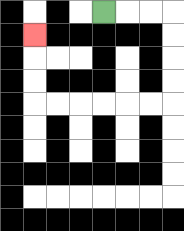{'start': '[4, 0]', 'end': '[1, 1]', 'path_directions': 'R,R,R,D,D,D,D,L,L,L,L,L,L,U,U,U', 'path_coordinates': '[[4, 0], [5, 0], [6, 0], [7, 0], [7, 1], [7, 2], [7, 3], [7, 4], [6, 4], [5, 4], [4, 4], [3, 4], [2, 4], [1, 4], [1, 3], [1, 2], [1, 1]]'}